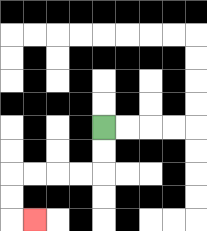{'start': '[4, 5]', 'end': '[1, 9]', 'path_directions': 'D,D,L,L,L,L,D,D,R', 'path_coordinates': '[[4, 5], [4, 6], [4, 7], [3, 7], [2, 7], [1, 7], [0, 7], [0, 8], [0, 9], [1, 9]]'}